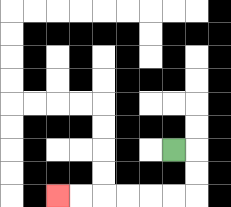{'start': '[7, 6]', 'end': '[2, 8]', 'path_directions': 'R,D,D,L,L,L,L,L,L', 'path_coordinates': '[[7, 6], [8, 6], [8, 7], [8, 8], [7, 8], [6, 8], [5, 8], [4, 8], [3, 8], [2, 8]]'}